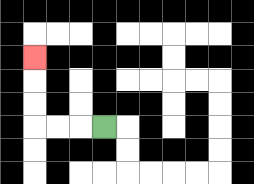{'start': '[4, 5]', 'end': '[1, 2]', 'path_directions': 'L,L,L,U,U,U', 'path_coordinates': '[[4, 5], [3, 5], [2, 5], [1, 5], [1, 4], [1, 3], [1, 2]]'}